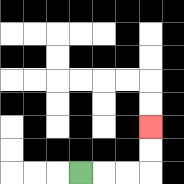{'start': '[3, 7]', 'end': '[6, 5]', 'path_directions': 'R,R,R,U,U', 'path_coordinates': '[[3, 7], [4, 7], [5, 7], [6, 7], [6, 6], [6, 5]]'}